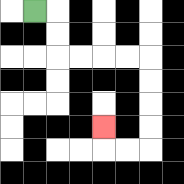{'start': '[1, 0]', 'end': '[4, 5]', 'path_directions': 'R,D,D,R,R,R,R,D,D,D,D,L,L,U', 'path_coordinates': '[[1, 0], [2, 0], [2, 1], [2, 2], [3, 2], [4, 2], [5, 2], [6, 2], [6, 3], [6, 4], [6, 5], [6, 6], [5, 6], [4, 6], [4, 5]]'}